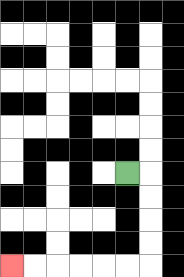{'start': '[5, 7]', 'end': '[0, 11]', 'path_directions': 'R,D,D,D,D,L,L,L,L,L,L', 'path_coordinates': '[[5, 7], [6, 7], [6, 8], [6, 9], [6, 10], [6, 11], [5, 11], [4, 11], [3, 11], [2, 11], [1, 11], [0, 11]]'}